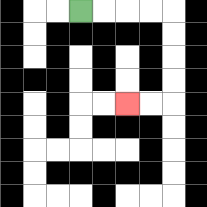{'start': '[3, 0]', 'end': '[5, 4]', 'path_directions': 'R,R,R,R,D,D,D,D,L,L', 'path_coordinates': '[[3, 0], [4, 0], [5, 0], [6, 0], [7, 0], [7, 1], [7, 2], [7, 3], [7, 4], [6, 4], [5, 4]]'}